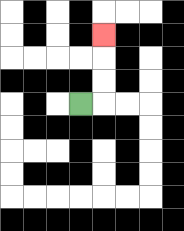{'start': '[3, 4]', 'end': '[4, 1]', 'path_directions': 'R,U,U,U', 'path_coordinates': '[[3, 4], [4, 4], [4, 3], [4, 2], [4, 1]]'}